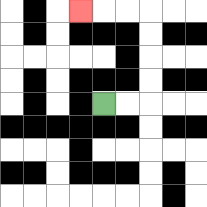{'start': '[4, 4]', 'end': '[3, 0]', 'path_directions': 'R,R,U,U,U,U,L,L,L', 'path_coordinates': '[[4, 4], [5, 4], [6, 4], [6, 3], [6, 2], [6, 1], [6, 0], [5, 0], [4, 0], [3, 0]]'}